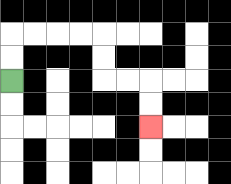{'start': '[0, 3]', 'end': '[6, 5]', 'path_directions': 'U,U,R,R,R,R,D,D,R,R,D,D', 'path_coordinates': '[[0, 3], [0, 2], [0, 1], [1, 1], [2, 1], [3, 1], [4, 1], [4, 2], [4, 3], [5, 3], [6, 3], [6, 4], [6, 5]]'}